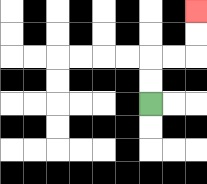{'start': '[6, 4]', 'end': '[8, 0]', 'path_directions': 'U,U,R,R,U,U', 'path_coordinates': '[[6, 4], [6, 3], [6, 2], [7, 2], [8, 2], [8, 1], [8, 0]]'}